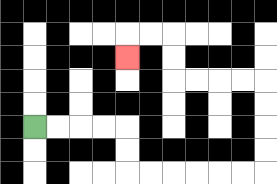{'start': '[1, 5]', 'end': '[5, 2]', 'path_directions': 'R,R,R,R,D,D,R,R,R,R,R,R,U,U,U,U,L,L,L,L,U,U,L,L,D', 'path_coordinates': '[[1, 5], [2, 5], [3, 5], [4, 5], [5, 5], [5, 6], [5, 7], [6, 7], [7, 7], [8, 7], [9, 7], [10, 7], [11, 7], [11, 6], [11, 5], [11, 4], [11, 3], [10, 3], [9, 3], [8, 3], [7, 3], [7, 2], [7, 1], [6, 1], [5, 1], [5, 2]]'}